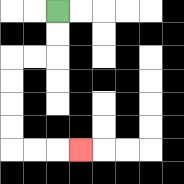{'start': '[2, 0]', 'end': '[3, 6]', 'path_directions': 'D,D,L,L,D,D,D,D,R,R,R', 'path_coordinates': '[[2, 0], [2, 1], [2, 2], [1, 2], [0, 2], [0, 3], [0, 4], [0, 5], [0, 6], [1, 6], [2, 6], [3, 6]]'}